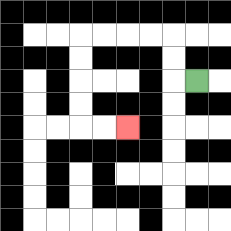{'start': '[8, 3]', 'end': '[5, 5]', 'path_directions': 'L,U,U,L,L,L,L,D,D,D,D,R,R', 'path_coordinates': '[[8, 3], [7, 3], [7, 2], [7, 1], [6, 1], [5, 1], [4, 1], [3, 1], [3, 2], [3, 3], [3, 4], [3, 5], [4, 5], [5, 5]]'}